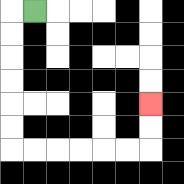{'start': '[1, 0]', 'end': '[6, 4]', 'path_directions': 'L,D,D,D,D,D,D,R,R,R,R,R,R,U,U', 'path_coordinates': '[[1, 0], [0, 0], [0, 1], [0, 2], [0, 3], [0, 4], [0, 5], [0, 6], [1, 6], [2, 6], [3, 6], [4, 6], [5, 6], [6, 6], [6, 5], [6, 4]]'}